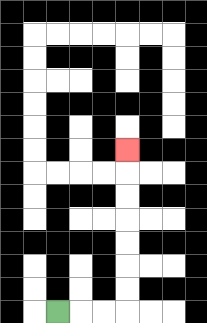{'start': '[2, 13]', 'end': '[5, 6]', 'path_directions': 'R,R,R,U,U,U,U,U,U,U', 'path_coordinates': '[[2, 13], [3, 13], [4, 13], [5, 13], [5, 12], [5, 11], [5, 10], [5, 9], [5, 8], [5, 7], [5, 6]]'}